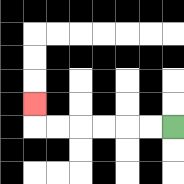{'start': '[7, 5]', 'end': '[1, 4]', 'path_directions': 'L,L,L,L,L,L,U', 'path_coordinates': '[[7, 5], [6, 5], [5, 5], [4, 5], [3, 5], [2, 5], [1, 5], [1, 4]]'}